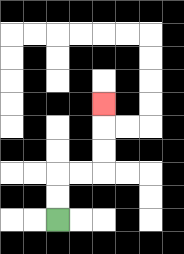{'start': '[2, 9]', 'end': '[4, 4]', 'path_directions': 'U,U,R,R,U,U,U', 'path_coordinates': '[[2, 9], [2, 8], [2, 7], [3, 7], [4, 7], [4, 6], [4, 5], [4, 4]]'}